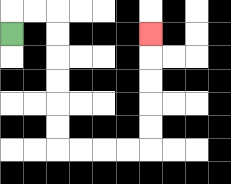{'start': '[0, 1]', 'end': '[6, 1]', 'path_directions': 'U,R,R,D,D,D,D,D,D,R,R,R,R,U,U,U,U,U', 'path_coordinates': '[[0, 1], [0, 0], [1, 0], [2, 0], [2, 1], [2, 2], [2, 3], [2, 4], [2, 5], [2, 6], [3, 6], [4, 6], [5, 6], [6, 6], [6, 5], [6, 4], [6, 3], [6, 2], [6, 1]]'}